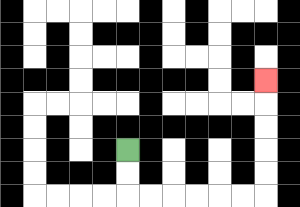{'start': '[5, 6]', 'end': '[11, 3]', 'path_directions': 'D,D,R,R,R,R,R,R,U,U,U,U,U', 'path_coordinates': '[[5, 6], [5, 7], [5, 8], [6, 8], [7, 8], [8, 8], [9, 8], [10, 8], [11, 8], [11, 7], [11, 6], [11, 5], [11, 4], [11, 3]]'}